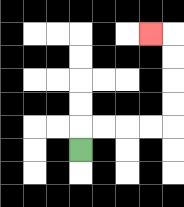{'start': '[3, 6]', 'end': '[6, 1]', 'path_directions': 'U,R,R,R,R,U,U,U,U,L', 'path_coordinates': '[[3, 6], [3, 5], [4, 5], [5, 5], [6, 5], [7, 5], [7, 4], [7, 3], [7, 2], [7, 1], [6, 1]]'}